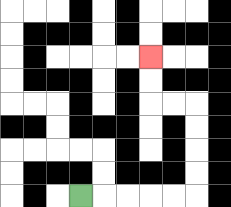{'start': '[3, 8]', 'end': '[6, 2]', 'path_directions': 'R,R,R,R,R,U,U,U,U,L,L,U,U', 'path_coordinates': '[[3, 8], [4, 8], [5, 8], [6, 8], [7, 8], [8, 8], [8, 7], [8, 6], [8, 5], [8, 4], [7, 4], [6, 4], [6, 3], [6, 2]]'}